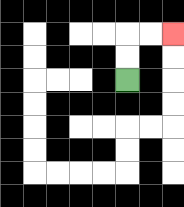{'start': '[5, 3]', 'end': '[7, 1]', 'path_directions': 'U,U,R,R', 'path_coordinates': '[[5, 3], [5, 2], [5, 1], [6, 1], [7, 1]]'}